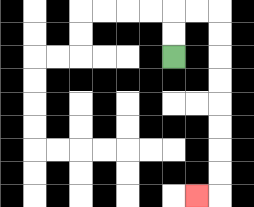{'start': '[7, 2]', 'end': '[8, 8]', 'path_directions': 'U,U,R,R,D,D,D,D,D,D,D,D,L', 'path_coordinates': '[[7, 2], [7, 1], [7, 0], [8, 0], [9, 0], [9, 1], [9, 2], [9, 3], [9, 4], [9, 5], [9, 6], [9, 7], [9, 8], [8, 8]]'}